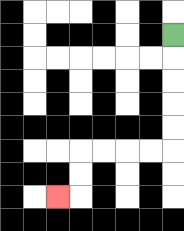{'start': '[7, 1]', 'end': '[2, 8]', 'path_directions': 'D,D,D,D,D,L,L,L,L,D,D,L', 'path_coordinates': '[[7, 1], [7, 2], [7, 3], [7, 4], [7, 5], [7, 6], [6, 6], [5, 6], [4, 6], [3, 6], [3, 7], [3, 8], [2, 8]]'}